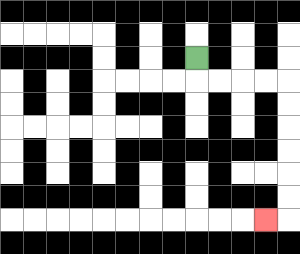{'start': '[8, 2]', 'end': '[11, 9]', 'path_directions': 'D,R,R,R,R,D,D,D,D,D,D,L', 'path_coordinates': '[[8, 2], [8, 3], [9, 3], [10, 3], [11, 3], [12, 3], [12, 4], [12, 5], [12, 6], [12, 7], [12, 8], [12, 9], [11, 9]]'}